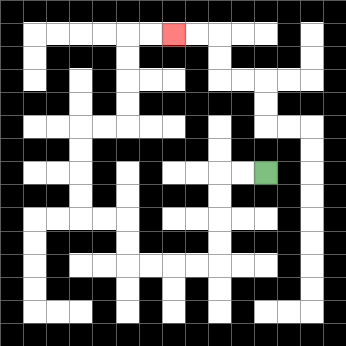{'start': '[11, 7]', 'end': '[7, 1]', 'path_directions': 'L,L,D,D,D,D,L,L,L,L,U,U,L,L,U,U,U,U,R,R,U,U,U,U,R,R', 'path_coordinates': '[[11, 7], [10, 7], [9, 7], [9, 8], [9, 9], [9, 10], [9, 11], [8, 11], [7, 11], [6, 11], [5, 11], [5, 10], [5, 9], [4, 9], [3, 9], [3, 8], [3, 7], [3, 6], [3, 5], [4, 5], [5, 5], [5, 4], [5, 3], [5, 2], [5, 1], [6, 1], [7, 1]]'}